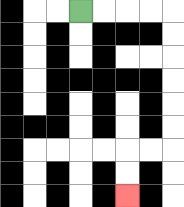{'start': '[3, 0]', 'end': '[5, 8]', 'path_directions': 'R,R,R,R,D,D,D,D,D,D,L,L,D,D', 'path_coordinates': '[[3, 0], [4, 0], [5, 0], [6, 0], [7, 0], [7, 1], [7, 2], [7, 3], [7, 4], [7, 5], [7, 6], [6, 6], [5, 6], [5, 7], [5, 8]]'}